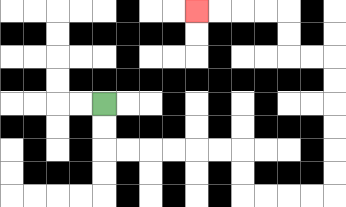{'start': '[4, 4]', 'end': '[8, 0]', 'path_directions': 'D,D,R,R,R,R,R,R,D,D,R,R,R,R,U,U,U,U,U,U,L,L,U,U,L,L,L,L', 'path_coordinates': '[[4, 4], [4, 5], [4, 6], [5, 6], [6, 6], [7, 6], [8, 6], [9, 6], [10, 6], [10, 7], [10, 8], [11, 8], [12, 8], [13, 8], [14, 8], [14, 7], [14, 6], [14, 5], [14, 4], [14, 3], [14, 2], [13, 2], [12, 2], [12, 1], [12, 0], [11, 0], [10, 0], [9, 0], [8, 0]]'}